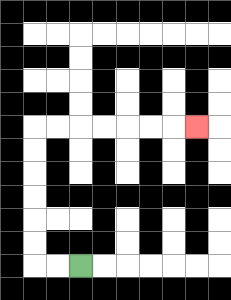{'start': '[3, 11]', 'end': '[8, 5]', 'path_directions': 'L,L,U,U,U,U,U,U,R,R,R,R,R,R,R', 'path_coordinates': '[[3, 11], [2, 11], [1, 11], [1, 10], [1, 9], [1, 8], [1, 7], [1, 6], [1, 5], [2, 5], [3, 5], [4, 5], [5, 5], [6, 5], [7, 5], [8, 5]]'}